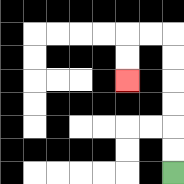{'start': '[7, 7]', 'end': '[5, 3]', 'path_directions': 'U,U,U,U,U,U,L,L,D,D', 'path_coordinates': '[[7, 7], [7, 6], [7, 5], [7, 4], [7, 3], [7, 2], [7, 1], [6, 1], [5, 1], [5, 2], [5, 3]]'}